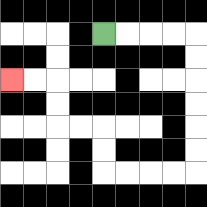{'start': '[4, 1]', 'end': '[0, 3]', 'path_directions': 'R,R,R,R,D,D,D,D,D,D,L,L,L,L,U,U,L,L,U,U,L,L', 'path_coordinates': '[[4, 1], [5, 1], [6, 1], [7, 1], [8, 1], [8, 2], [8, 3], [8, 4], [8, 5], [8, 6], [8, 7], [7, 7], [6, 7], [5, 7], [4, 7], [4, 6], [4, 5], [3, 5], [2, 5], [2, 4], [2, 3], [1, 3], [0, 3]]'}